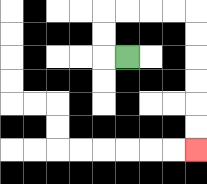{'start': '[5, 2]', 'end': '[8, 6]', 'path_directions': 'L,U,U,R,R,R,R,D,D,D,D,D,D', 'path_coordinates': '[[5, 2], [4, 2], [4, 1], [4, 0], [5, 0], [6, 0], [7, 0], [8, 0], [8, 1], [8, 2], [8, 3], [8, 4], [8, 5], [8, 6]]'}